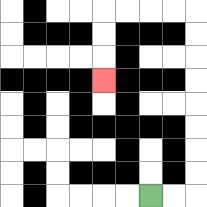{'start': '[6, 8]', 'end': '[4, 3]', 'path_directions': 'R,R,U,U,U,U,U,U,U,U,L,L,L,L,D,D,D', 'path_coordinates': '[[6, 8], [7, 8], [8, 8], [8, 7], [8, 6], [8, 5], [8, 4], [8, 3], [8, 2], [8, 1], [8, 0], [7, 0], [6, 0], [5, 0], [4, 0], [4, 1], [4, 2], [4, 3]]'}